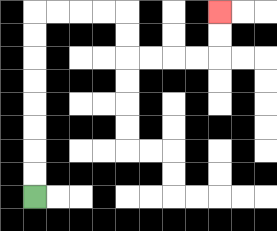{'start': '[1, 8]', 'end': '[9, 0]', 'path_directions': 'U,U,U,U,U,U,U,U,R,R,R,R,D,D,R,R,R,R,U,U', 'path_coordinates': '[[1, 8], [1, 7], [1, 6], [1, 5], [1, 4], [1, 3], [1, 2], [1, 1], [1, 0], [2, 0], [3, 0], [4, 0], [5, 0], [5, 1], [5, 2], [6, 2], [7, 2], [8, 2], [9, 2], [9, 1], [9, 0]]'}